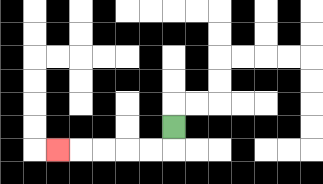{'start': '[7, 5]', 'end': '[2, 6]', 'path_directions': 'D,L,L,L,L,L', 'path_coordinates': '[[7, 5], [7, 6], [6, 6], [5, 6], [4, 6], [3, 6], [2, 6]]'}